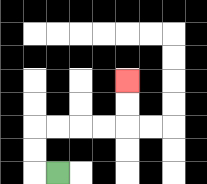{'start': '[2, 7]', 'end': '[5, 3]', 'path_directions': 'L,U,U,R,R,R,R,U,U', 'path_coordinates': '[[2, 7], [1, 7], [1, 6], [1, 5], [2, 5], [3, 5], [4, 5], [5, 5], [5, 4], [5, 3]]'}